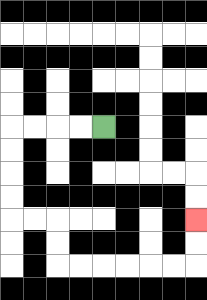{'start': '[4, 5]', 'end': '[8, 9]', 'path_directions': 'L,L,L,L,D,D,D,D,R,R,D,D,R,R,R,R,R,R,U,U', 'path_coordinates': '[[4, 5], [3, 5], [2, 5], [1, 5], [0, 5], [0, 6], [0, 7], [0, 8], [0, 9], [1, 9], [2, 9], [2, 10], [2, 11], [3, 11], [4, 11], [5, 11], [6, 11], [7, 11], [8, 11], [8, 10], [8, 9]]'}